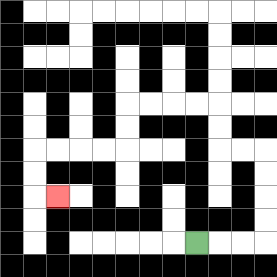{'start': '[8, 10]', 'end': '[2, 8]', 'path_directions': 'R,R,R,U,U,U,U,L,L,U,U,L,L,L,L,D,D,L,L,L,L,D,D,R', 'path_coordinates': '[[8, 10], [9, 10], [10, 10], [11, 10], [11, 9], [11, 8], [11, 7], [11, 6], [10, 6], [9, 6], [9, 5], [9, 4], [8, 4], [7, 4], [6, 4], [5, 4], [5, 5], [5, 6], [4, 6], [3, 6], [2, 6], [1, 6], [1, 7], [1, 8], [2, 8]]'}